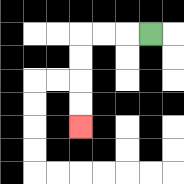{'start': '[6, 1]', 'end': '[3, 5]', 'path_directions': 'L,L,L,D,D,D,D', 'path_coordinates': '[[6, 1], [5, 1], [4, 1], [3, 1], [3, 2], [3, 3], [3, 4], [3, 5]]'}